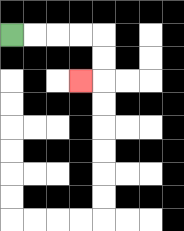{'start': '[0, 1]', 'end': '[3, 3]', 'path_directions': 'R,R,R,R,D,D,L', 'path_coordinates': '[[0, 1], [1, 1], [2, 1], [3, 1], [4, 1], [4, 2], [4, 3], [3, 3]]'}